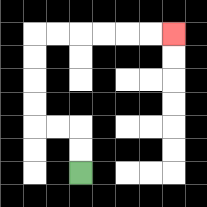{'start': '[3, 7]', 'end': '[7, 1]', 'path_directions': 'U,U,L,L,U,U,U,U,R,R,R,R,R,R', 'path_coordinates': '[[3, 7], [3, 6], [3, 5], [2, 5], [1, 5], [1, 4], [1, 3], [1, 2], [1, 1], [2, 1], [3, 1], [4, 1], [5, 1], [6, 1], [7, 1]]'}